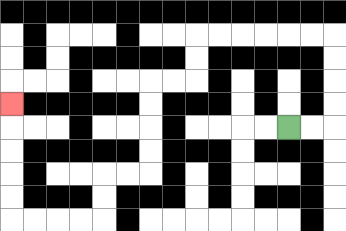{'start': '[12, 5]', 'end': '[0, 4]', 'path_directions': 'R,R,U,U,U,U,L,L,L,L,L,L,D,D,L,L,D,D,D,D,L,L,D,D,L,L,L,L,U,U,U,U,U', 'path_coordinates': '[[12, 5], [13, 5], [14, 5], [14, 4], [14, 3], [14, 2], [14, 1], [13, 1], [12, 1], [11, 1], [10, 1], [9, 1], [8, 1], [8, 2], [8, 3], [7, 3], [6, 3], [6, 4], [6, 5], [6, 6], [6, 7], [5, 7], [4, 7], [4, 8], [4, 9], [3, 9], [2, 9], [1, 9], [0, 9], [0, 8], [0, 7], [0, 6], [0, 5], [0, 4]]'}